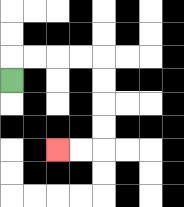{'start': '[0, 3]', 'end': '[2, 6]', 'path_directions': 'U,R,R,R,R,D,D,D,D,L,L', 'path_coordinates': '[[0, 3], [0, 2], [1, 2], [2, 2], [3, 2], [4, 2], [4, 3], [4, 4], [4, 5], [4, 6], [3, 6], [2, 6]]'}